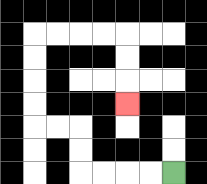{'start': '[7, 7]', 'end': '[5, 4]', 'path_directions': 'L,L,L,L,U,U,L,L,U,U,U,U,R,R,R,R,D,D,D', 'path_coordinates': '[[7, 7], [6, 7], [5, 7], [4, 7], [3, 7], [3, 6], [3, 5], [2, 5], [1, 5], [1, 4], [1, 3], [1, 2], [1, 1], [2, 1], [3, 1], [4, 1], [5, 1], [5, 2], [5, 3], [5, 4]]'}